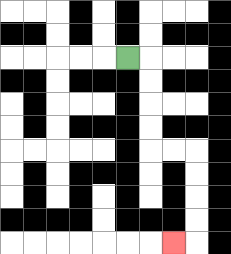{'start': '[5, 2]', 'end': '[7, 10]', 'path_directions': 'R,D,D,D,D,R,R,D,D,D,D,L', 'path_coordinates': '[[5, 2], [6, 2], [6, 3], [6, 4], [6, 5], [6, 6], [7, 6], [8, 6], [8, 7], [8, 8], [8, 9], [8, 10], [7, 10]]'}